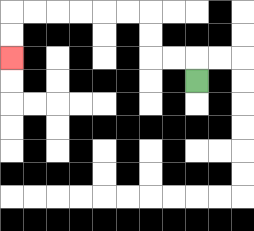{'start': '[8, 3]', 'end': '[0, 2]', 'path_directions': 'U,L,L,U,U,L,L,L,L,L,L,D,D', 'path_coordinates': '[[8, 3], [8, 2], [7, 2], [6, 2], [6, 1], [6, 0], [5, 0], [4, 0], [3, 0], [2, 0], [1, 0], [0, 0], [0, 1], [0, 2]]'}